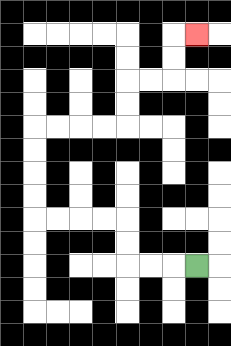{'start': '[8, 11]', 'end': '[8, 1]', 'path_directions': 'L,L,L,U,U,L,L,L,L,U,U,U,U,R,R,R,R,U,U,R,R,U,U,R', 'path_coordinates': '[[8, 11], [7, 11], [6, 11], [5, 11], [5, 10], [5, 9], [4, 9], [3, 9], [2, 9], [1, 9], [1, 8], [1, 7], [1, 6], [1, 5], [2, 5], [3, 5], [4, 5], [5, 5], [5, 4], [5, 3], [6, 3], [7, 3], [7, 2], [7, 1], [8, 1]]'}